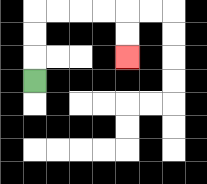{'start': '[1, 3]', 'end': '[5, 2]', 'path_directions': 'U,U,U,R,R,R,R,D,D', 'path_coordinates': '[[1, 3], [1, 2], [1, 1], [1, 0], [2, 0], [3, 0], [4, 0], [5, 0], [5, 1], [5, 2]]'}